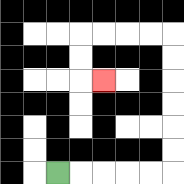{'start': '[2, 7]', 'end': '[4, 3]', 'path_directions': 'R,R,R,R,R,U,U,U,U,U,U,L,L,L,L,D,D,R', 'path_coordinates': '[[2, 7], [3, 7], [4, 7], [5, 7], [6, 7], [7, 7], [7, 6], [7, 5], [7, 4], [7, 3], [7, 2], [7, 1], [6, 1], [5, 1], [4, 1], [3, 1], [3, 2], [3, 3], [4, 3]]'}